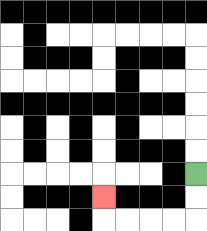{'start': '[8, 7]', 'end': '[4, 8]', 'path_directions': 'D,D,L,L,L,L,U', 'path_coordinates': '[[8, 7], [8, 8], [8, 9], [7, 9], [6, 9], [5, 9], [4, 9], [4, 8]]'}